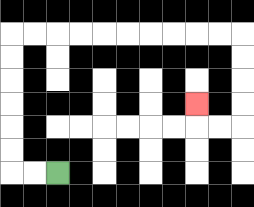{'start': '[2, 7]', 'end': '[8, 4]', 'path_directions': 'L,L,U,U,U,U,U,U,R,R,R,R,R,R,R,R,R,R,D,D,D,D,L,L,U', 'path_coordinates': '[[2, 7], [1, 7], [0, 7], [0, 6], [0, 5], [0, 4], [0, 3], [0, 2], [0, 1], [1, 1], [2, 1], [3, 1], [4, 1], [5, 1], [6, 1], [7, 1], [8, 1], [9, 1], [10, 1], [10, 2], [10, 3], [10, 4], [10, 5], [9, 5], [8, 5], [8, 4]]'}